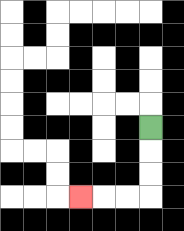{'start': '[6, 5]', 'end': '[3, 8]', 'path_directions': 'D,D,D,L,L,L', 'path_coordinates': '[[6, 5], [6, 6], [6, 7], [6, 8], [5, 8], [4, 8], [3, 8]]'}